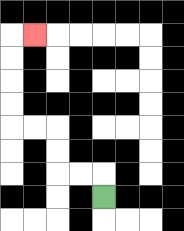{'start': '[4, 8]', 'end': '[1, 1]', 'path_directions': 'U,L,L,U,U,L,L,U,U,U,U,R', 'path_coordinates': '[[4, 8], [4, 7], [3, 7], [2, 7], [2, 6], [2, 5], [1, 5], [0, 5], [0, 4], [0, 3], [0, 2], [0, 1], [1, 1]]'}